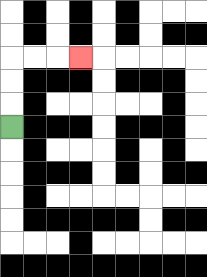{'start': '[0, 5]', 'end': '[3, 2]', 'path_directions': 'U,U,U,R,R,R', 'path_coordinates': '[[0, 5], [0, 4], [0, 3], [0, 2], [1, 2], [2, 2], [3, 2]]'}